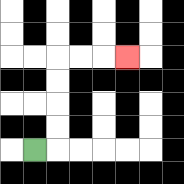{'start': '[1, 6]', 'end': '[5, 2]', 'path_directions': 'R,U,U,U,U,R,R,R', 'path_coordinates': '[[1, 6], [2, 6], [2, 5], [2, 4], [2, 3], [2, 2], [3, 2], [4, 2], [5, 2]]'}